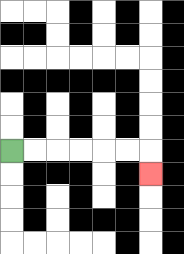{'start': '[0, 6]', 'end': '[6, 7]', 'path_directions': 'R,R,R,R,R,R,D', 'path_coordinates': '[[0, 6], [1, 6], [2, 6], [3, 6], [4, 6], [5, 6], [6, 6], [6, 7]]'}